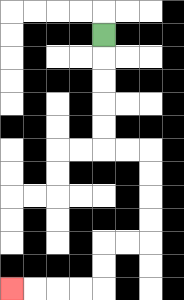{'start': '[4, 1]', 'end': '[0, 12]', 'path_directions': 'D,D,D,D,D,R,R,D,D,D,D,L,L,D,D,L,L,L,L', 'path_coordinates': '[[4, 1], [4, 2], [4, 3], [4, 4], [4, 5], [4, 6], [5, 6], [6, 6], [6, 7], [6, 8], [6, 9], [6, 10], [5, 10], [4, 10], [4, 11], [4, 12], [3, 12], [2, 12], [1, 12], [0, 12]]'}